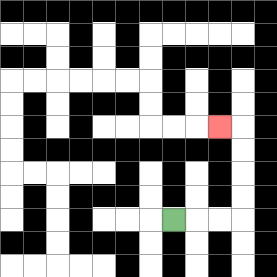{'start': '[7, 9]', 'end': '[9, 5]', 'path_directions': 'R,R,R,U,U,U,U,L', 'path_coordinates': '[[7, 9], [8, 9], [9, 9], [10, 9], [10, 8], [10, 7], [10, 6], [10, 5], [9, 5]]'}